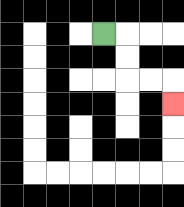{'start': '[4, 1]', 'end': '[7, 4]', 'path_directions': 'R,D,D,R,R,D', 'path_coordinates': '[[4, 1], [5, 1], [5, 2], [5, 3], [6, 3], [7, 3], [7, 4]]'}